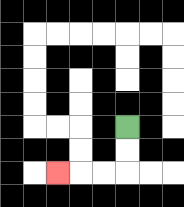{'start': '[5, 5]', 'end': '[2, 7]', 'path_directions': 'D,D,L,L,L', 'path_coordinates': '[[5, 5], [5, 6], [5, 7], [4, 7], [3, 7], [2, 7]]'}